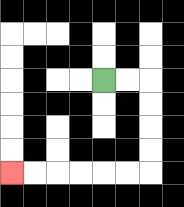{'start': '[4, 3]', 'end': '[0, 7]', 'path_directions': 'R,R,D,D,D,D,L,L,L,L,L,L', 'path_coordinates': '[[4, 3], [5, 3], [6, 3], [6, 4], [6, 5], [6, 6], [6, 7], [5, 7], [4, 7], [3, 7], [2, 7], [1, 7], [0, 7]]'}